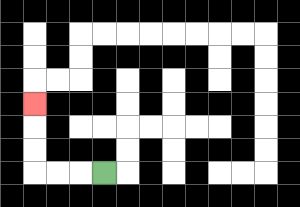{'start': '[4, 7]', 'end': '[1, 4]', 'path_directions': 'L,L,L,U,U,U', 'path_coordinates': '[[4, 7], [3, 7], [2, 7], [1, 7], [1, 6], [1, 5], [1, 4]]'}